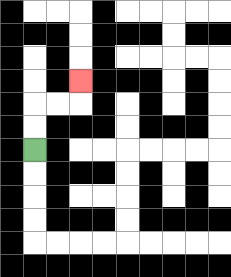{'start': '[1, 6]', 'end': '[3, 3]', 'path_directions': 'U,U,R,R,U', 'path_coordinates': '[[1, 6], [1, 5], [1, 4], [2, 4], [3, 4], [3, 3]]'}